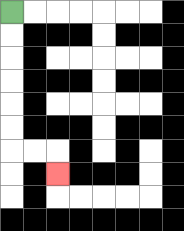{'start': '[0, 0]', 'end': '[2, 7]', 'path_directions': 'D,D,D,D,D,D,R,R,D', 'path_coordinates': '[[0, 0], [0, 1], [0, 2], [0, 3], [0, 4], [0, 5], [0, 6], [1, 6], [2, 6], [2, 7]]'}